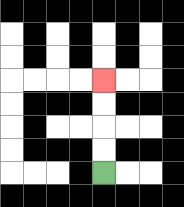{'start': '[4, 7]', 'end': '[4, 3]', 'path_directions': 'U,U,U,U', 'path_coordinates': '[[4, 7], [4, 6], [4, 5], [4, 4], [4, 3]]'}